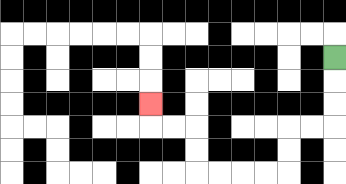{'start': '[14, 2]', 'end': '[6, 4]', 'path_directions': 'D,D,D,L,L,D,D,L,L,L,L,U,U,L,L,U', 'path_coordinates': '[[14, 2], [14, 3], [14, 4], [14, 5], [13, 5], [12, 5], [12, 6], [12, 7], [11, 7], [10, 7], [9, 7], [8, 7], [8, 6], [8, 5], [7, 5], [6, 5], [6, 4]]'}